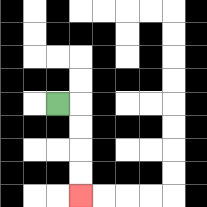{'start': '[2, 4]', 'end': '[3, 8]', 'path_directions': 'R,D,D,D,D', 'path_coordinates': '[[2, 4], [3, 4], [3, 5], [3, 6], [3, 7], [3, 8]]'}